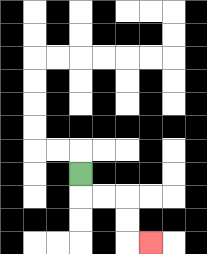{'start': '[3, 7]', 'end': '[6, 10]', 'path_directions': 'D,R,R,D,D,R', 'path_coordinates': '[[3, 7], [3, 8], [4, 8], [5, 8], [5, 9], [5, 10], [6, 10]]'}